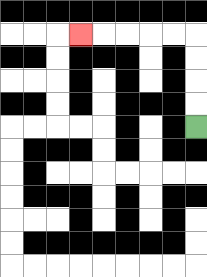{'start': '[8, 5]', 'end': '[3, 1]', 'path_directions': 'U,U,U,U,L,L,L,L,L', 'path_coordinates': '[[8, 5], [8, 4], [8, 3], [8, 2], [8, 1], [7, 1], [6, 1], [5, 1], [4, 1], [3, 1]]'}